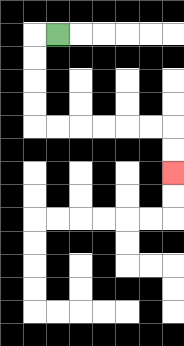{'start': '[2, 1]', 'end': '[7, 7]', 'path_directions': 'L,D,D,D,D,R,R,R,R,R,R,D,D', 'path_coordinates': '[[2, 1], [1, 1], [1, 2], [1, 3], [1, 4], [1, 5], [2, 5], [3, 5], [4, 5], [5, 5], [6, 5], [7, 5], [7, 6], [7, 7]]'}